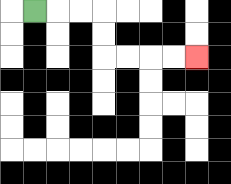{'start': '[1, 0]', 'end': '[8, 2]', 'path_directions': 'R,R,R,D,D,R,R,R,R', 'path_coordinates': '[[1, 0], [2, 0], [3, 0], [4, 0], [4, 1], [4, 2], [5, 2], [6, 2], [7, 2], [8, 2]]'}